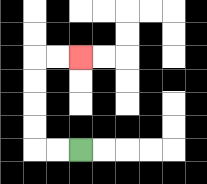{'start': '[3, 6]', 'end': '[3, 2]', 'path_directions': 'L,L,U,U,U,U,R,R', 'path_coordinates': '[[3, 6], [2, 6], [1, 6], [1, 5], [1, 4], [1, 3], [1, 2], [2, 2], [3, 2]]'}